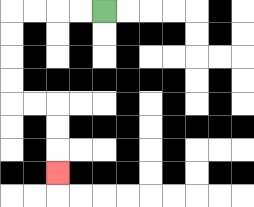{'start': '[4, 0]', 'end': '[2, 7]', 'path_directions': 'L,L,L,L,D,D,D,D,R,R,D,D,D', 'path_coordinates': '[[4, 0], [3, 0], [2, 0], [1, 0], [0, 0], [0, 1], [0, 2], [0, 3], [0, 4], [1, 4], [2, 4], [2, 5], [2, 6], [2, 7]]'}